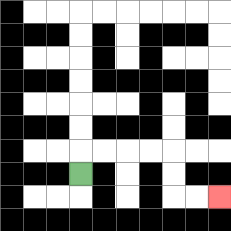{'start': '[3, 7]', 'end': '[9, 8]', 'path_directions': 'U,R,R,R,R,D,D,R,R', 'path_coordinates': '[[3, 7], [3, 6], [4, 6], [5, 6], [6, 6], [7, 6], [7, 7], [7, 8], [8, 8], [9, 8]]'}